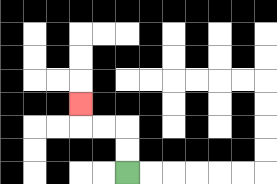{'start': '[5, 7]', 'end': '[3, 4]', 'path_directions': 'U,U,L,L,U', 'path_coordinates': '[[5, 7], [5, 6], [5, 5], [4, 5], [3, 5], [3, 4]]'}